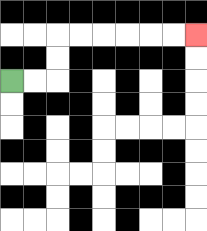{'start': '[0, 3]', 'end': '[8, 1]', 'path_directions': 'R,R,U,U,R,R,R,R,R,R', 'path_coordinates': '[[0, 3], [1, 3], [2, 3], [2, 2], [2, 1], [3, 1], [4, 1], [5, 1], [6, 1], [7, 1], [8, 1]]'}